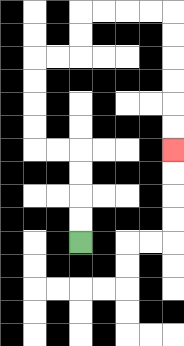{'start': '[3, 10]', 'end': '[7, 6]', 'path_directions': 'U,U,U,U,L,L,U,U,U,U,R,R,U,U,R,R,R,R,D,D,D,D,D,D', 'path_coordinates': '[[3, 10], [3, 9], [3, 8], [3, 7], [3, 6], [2, 6], [1, 6], [1, 5], [1, 4], [1, 3], [1, 2], [2, 2], [3, 2], [3, 1], [3, 0], [4, 0], [5, 0], [6, 0], [7, 0], [7, 1], [7, 2], [7, 3], [7, 4], [7, 5], [7, 6]]'}